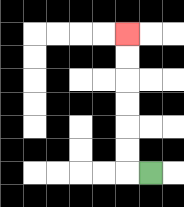{'start': '[6, 7]', 'end': '[5, 1]', 'path_directions': 'L,U,U,U,U,U,U', 'path_coordinates': '[[6, 7], [5, 7], [5, 6], [5, 5], [5, 4], [5, 3], [5, 2], [5, 1]]'}